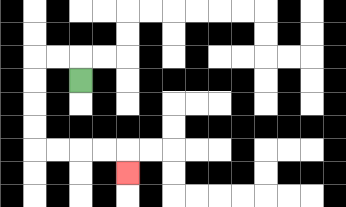{'start': '[3, 3]', 'end': '[5, 7]', 'path_directions': 'U,L,L,D,D,D,D,R,R,R,R,D', 'path_coordinates': '[[3, 3], [3, 2], [2, 2], [1, 2], [1, 3], [1, 4], [1, 5], [1, 6], [2, 6], [3, 6], [4, 6], [5, 6], [5, 7]]'}